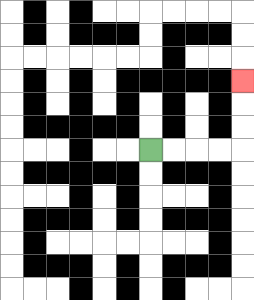{'start': '[6, 6]', 'end': '[10, 3]', 'path_directions': 'R,R,R,R,U,U,U', 'path_coordinates': '[[6, 6], [7, 6], [8, 6], [9, 6], [10, 6], [10, 5], [10, 4], [10, 3]]'}